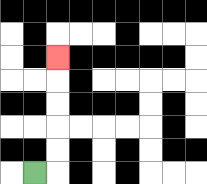{'start': '[1, 7]', 'end': '[2, 2]', 'path_directions': 'R,U,U,U,U,U', 'path_coordinates': '[[1, 7], [2, 7], [2, 6], [2, 5], [2, 4], [2, 3], [2, 2]]'}